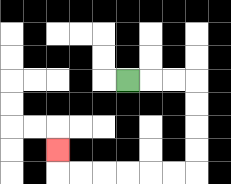{'start': '[5, 3]', 'end': '[2, 6]', 'path_directions': 'R,R,R,D,D,D,D,L,L,L,L,L,L,U', 'path_coordinates': '[[5, 3], [6, 3], [7, 3], [8, 3], [8, 4], [8, 5], [8, 6], [8, 7], [7, 7], [6, 7], [5, 7], [4, 7], [3, 7], [2, 7], [2, 6]]'}